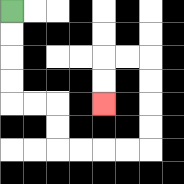{'start': '[0, 0]', 'end': '[4, 4]', 'path_directions': 'D,D,D,D,R,R,D,D,R,R,R,R,U,U,U,U,L,L,D,D', 'path_coordinates': '[[0, 0], [0, 1], [0, 2], [0, 3], [0, 4], [1, 4], [2, 4], [2, 5], [2, 6], [3, 6], [4, 6], [5, 6], [6, 6], [6, 5], [6, 4], [6, 3], [6, 2], [5, 2], [4, 2], [4, 3], [4, 4]]'}